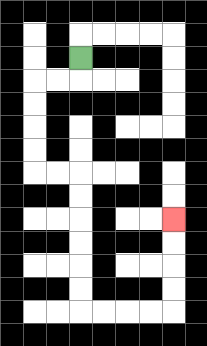{'start': '[3, 2]', 'end': '[7, 9]', 'path_directions': 'D,L,L,D,D,D,D,R,R,D,D,D,D,D,D,R,R,R,R,U,U,U,U', 'path_coordinates': '[[3, 2], [3, 3], [2, 3], [1, 3], [1, 4], [1, 5], [1, 6], [1, 7], [2, 7], [3, 7], [3, 8], [3, 9], [3, 10], [3, 11], [3, 12], [3, 13], [4, 13], [5, 13], [6, 13], [7, 13], [7, 12], [7, 11], [7, 10], [7, 9]]'}